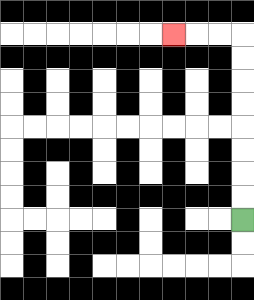{'start': '[10, 9]', 'end': '[7, 1]', 'path_directions': 'U,U,U,U,U,U,U,U,L,L,L', 'path_coordinates': '[[10, 9], [10, 8], [10, 7], [10, 6], [10, 5], [10, 4], [10, 3], [10, 2], [10, 1], [9, 1], [8, 1], [7, 1]]'}